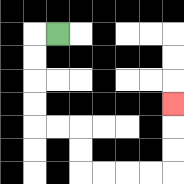{'start': '[2, 1]', 'end': '[7, 4]', 'path_directions': 'L,D,D,D,D,R,R,D,D,R,R,R,R,U,U,U', 'path_coordinates': '[[2, 1], [1, 1], [1, 2], [1, 3], [1, 4], [1, 5], [2, 5], [3, 5], [3, 6], [3, 7], [4, 7], [5, 7], [6, 7], [7, 7], [7, 6], [7, 5], [7, 4]]'}